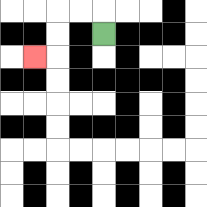{'start': '[4, 1]', 'end': '[1, 2]', 'path_directions': 'U,L,L,D,D,L', 'path_coordinates': '[[4, 1], [4, 0], [3, 0], [2, 0], [2, 1], [2, 2], [1, 2]]'}